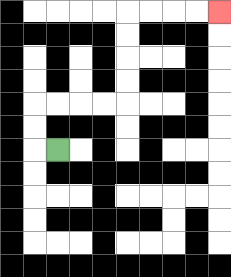{'start': '[2, 6]', 'end': '[9, 0]', 'path_directions': 'L,U,U,R,R,R,R,U,U,U,U,R,R,R,R', 'path_coordinates': '[[2, 6], [1, 6], [1, 5], [1, 4], [2, 4], [3, 4], [4, 4], [5, 4], [5, 3], [5, 2], [5, 1], [5, 0], [6, 0], [7, 0], [8, 0], [9, 0]]'}